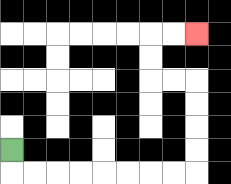{'start': '[0, 6]', 'end': '[8, 1]', 'path_directions': 'D,R,R,R,R,R,R,R,R,U,U,U,U,L,L,U,U,R,R', 'path_coordinates': '[[0, 6], [0, 7], [1, 7], [2, 7], [3, 7], [4, 7], [5, 7], [6, 7], [7, 7], [8, 7], [8, 6], [8, 5], [8, 4], [8, 3], [7, 3], [6, 3], [6, 2], [6, 1], [7, 1], [8, 1]]'}